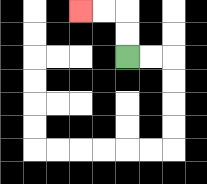{'start': '[5, 2]', 'end': '[3, 0]', 'path_directions': 'U,U,L,L', 'path_coordinates': '[[5, 2], [5, 1], [5, 0], [4, 0], [3, 0]]'}